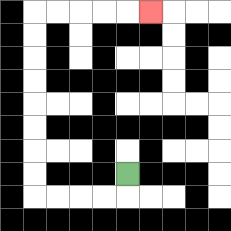{'start': '[5, 7]', 'end': '[6, 0]', 'path_directions': 'D,L,L,L,L,U,U,U,U,U,U,U,U,R,R,R,R,R', 'path_coordinates': '[[5, 7], [5, 8], [4, 8], [3, 8], [2, 8], [1, 8], [1, 7], [1, 6], [1, 5], [1, 4], [1, 3], [1, 2], [1, 1], [1, 0], [2, 0], [3, 0], [4, 0], [5, 0], [6, 0]]'}